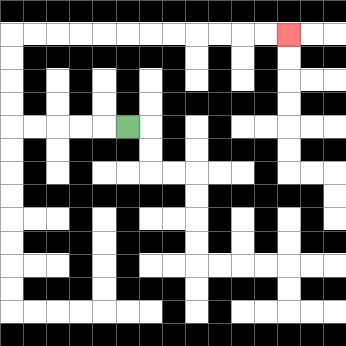{'start': '[5, 5]', 'end': '[12, 1]', 'path_directions': 'L,L,L,L,L,U,U,U,U,R,R,R,R,R,R,R,R,R,R,R,R', 'path_coordinates': '[[5, 5], [4, 5], [3, 5], [2, 5], [1, 5], [0, 5], [0, 4], [0, 3], [0, 2], [0, 1], [1, 1], [2, 1], [3, 1], [4, 1], [5, 1], [6, 1], [7, 1], [8, 1], [9, 1], [10, 1], [11, 1], [12, 1]]'}